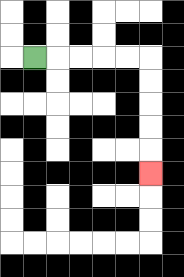{'start': '[1, 2]', 'end': '[6, 7]', 'path_directions': 'R,R,R,R,R,D,D,D,D,D', 'path_coordinates': '[[1, 2], [2, 2], [3, 2], [4, 2], [5, 2], [6, 2], [6, 3], [6, 4], [6, 5], [6, 6], [6, 7]]'}